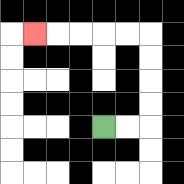{'start': '[4, 5]', 'end': '[1, 1]', 'path_directions': 'R,R,U,U,U,U,L,L,L,L,L', 'path_coordinates': '[[4, 5], [5, 5], [6, 5], [6, 4], [6, 3], [6, 2], [6, 1], [5, 1], [4, 1], [3, 1], [2, 1], [1, 1]]'}